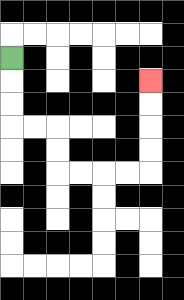{'start': '[0, 2]', 'end': '[6, 3]', 'path_directions': 'D,D,D,R,R,D,D,R,R,R,R,U,U,U,U', 'path_coordinates': '[[0, 2], [0, 3], [0, 4], [0, 5], [1, 5], [2, 5], [2, 6], [2, 7], [3, 7], [4, 7], [5, 7], [6, 7], [6, 6], [6, 5], [6, 4], [6, 3]]'}